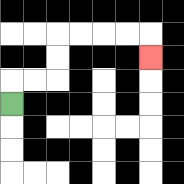{'start': '[0, 4]', 'end': '[6, 2]', 'path_directions': 'U,R,R,U,U,R,R,R,R,D', 'path_coordinates': '[[0, 4], [0, 3], [1, 3], [2, 3], [2, 2], [2, 1], [3, 1], [4, 1], [5, 1], [6, 1], [6, 2]]'}